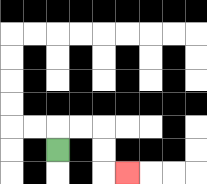{'start': '[2, 6]', 'end': '[5, 7]', 'path_directions': 'U,R,R,D,D,R', 'path_coordinates': '[[2, 6], [2, 5], [3, 5], [4, 5], [4, 6], [4, 7], [5, 7]]'}